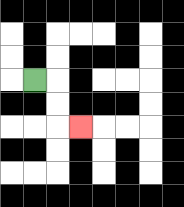{'start': '[1, 3]', 'end': '[3, 5]', 'path_directions': 'R,D,D,R', 'path_coordinates': '[[1, 3], [2, 3], [2, 4], [2, 5], [3, 5]]'}